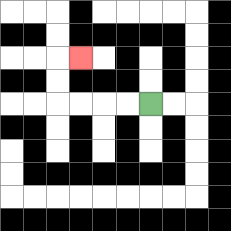{'start': '[6, 4]', 'end': '[3, 2]', 'path_directions': 'L,L,L,L,U,U,R', 'path_coordinates': '[[6, 4], [5, 4], [4, 4], [3, 4], [2, 4], [2, 3], [2, 2], [3, 2]]'}